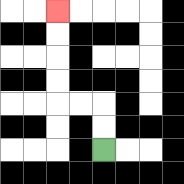{'start': '[4, 6]', 'end': '[2, 0]', 'path_directions': 'U,U,L,L,U,U,U,U', 'path_coordinates': '[[4, 6], [4, 5], [4, 4], [3, 4], [2, 4], [2, 3], [2, 2], [2, 1], [2, 0]]'}